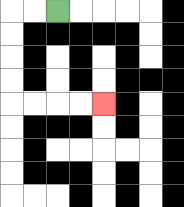{'start': '[2, 0]', 'end': '[4, 4]', 'path_directions': 'L,L,D,D,D,D,R,R,R,R', 'path_coordinates': '[[2, 0], [1, 0], [0, 0], [0, 1], [0, 2], [0, 3], [0, 4], [1, 4], [2, 4], [3, 4], [4, 4]]'}